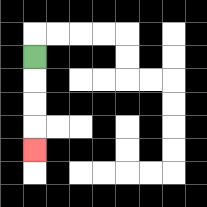{'start': '[1, 2]', 'end': '[1, 6]', 'path_directions': 'D,D,D,D', 'path_coordinates': '[[1, 2], [1, 3], [1, 4], [1, 5], [1, 6]]'}